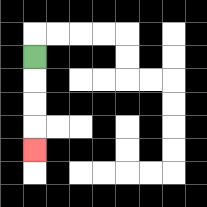{'start': '[1, 2]', 'end': '[1, 6]', 'path_directions': 'D,D,D,D', 'path_coordinates': '[[1, 2], [1, 3], [1, 4], [1, 5], [1, 6]]'}